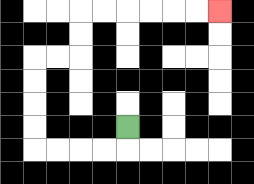{'start': '[5, 5]', 'end': '[9, 0]', 'path_directions': 'D,L,L,L,L,U,U,U,U,R,R,U,U,R,R,R,R,R,R', 'path_coordinates': '[[5, 5], [5, 6], [4, 6], [3, 6], [2, 6], [1, 6], [1, 5], [1, 4], [1, 3], [1, 2], [2, 2], [3, 2], [3, 1], [3, 0], [4, 0], [5, 0], [6, 0], [7, 0], [8, 0], [9, 0]]'}